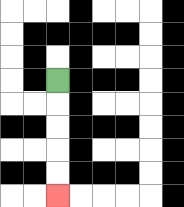{'start': '[2, 3]', 'end': '[2, 8]', 'path_directions': 'D,D,D,D,D', 'path_coordinates': '[[2, 3], [2, 4], [2, 5], [2, 6], [2, 7], [2, 8]]'}